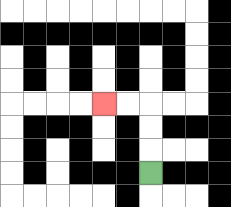{'start': '[6, 7]', 'end': '[4, 4]', 'path_directions': 'U,U,U,L,L', 'path_coordinates': '[[6, 7], [6, 6], [6, 5], [6, 4], [5, 4], [4, 4]]'}